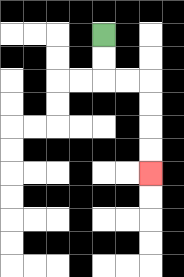{'start': '[4, 1]', 'end': '[6, 7]', 'path_directions': 'D,D,R,R,D,D,D,D', 'path_coordinates': '[[4, 1], [4, 2], [4, 3], [5, 3], [6, 3], [6, 4], [6, 5], [6, 6], [6, 7]]'}